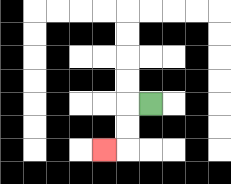{'start': '[6, 4]', 'end': '[4, 6]', 'path_directions': 'L,D,D,L', 'path_coordinates': '[[6, 4], [5, 4], [5, 5], [5, 6], [4, 6]]'}